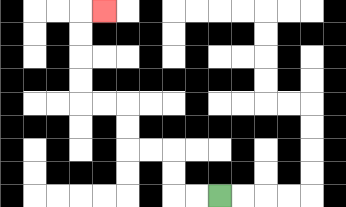{'start': '[9, 8]', 'end': '[4, 0]', 'path_directions': 'L,L,U,U,L,L,U,U,L,L,U,U,U,U,R', 'path_coordinates': '[[9, 8], [8, 8], [7, 8], [7, 7], [7, 6], [6, 6], [5, 6], [5, 5], [5, 4], [4, 4], [3, 4], [3, 3], [3, 2], [3, 1], [3, 0], [4, 0]]'}